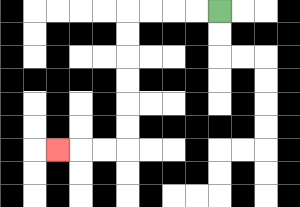{'start': '[9, 0]', 'end': '[2, 6]', 'path_directions': 'L,L,L,L,D,D,D,D,D,D,L,L,L', 'path_coordinates': '[[9, 0], [8, 0], [7, 0], [6, 0], [5, 0], [5, 1], [5, 2], [5, 3], [5, 4], [5, 5], [5, 6], [4, 6], [3, 6], [2, 6]]'}